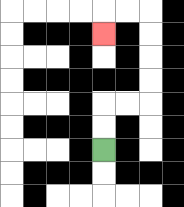{'start': '[4, 6]', 'end': '[4, 1]', 'path_directions': 'U,U,R,R,U,U,U,U,L,L,D', 'path_coordinates': '[[4, 6], [4, 5], [4, 4], [5, 4], [6, 4], [6, 3], [6, 2], [6, 1], [6, 0], [5, 0], [4, 0], [4, 1]]'}